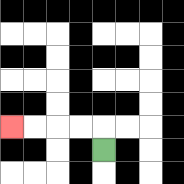{'start': '[4, 6]', 'end': '[0, 5]', 'path_directions': 'U,L,L,L,L', 'path_coordinates': '[[4, 6], [4, 5], [3, 5], [2, 5], [1, 5], [0, 5]]'}